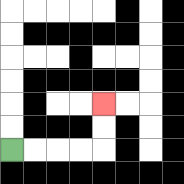{'start': '[0, 6]', 'end': '[4, 4]', 'path_directions': 'R,R,R,R,U,U', 'path_coordinates': '[[0, 6], [1, 6], [2, 6], [3, 6], [4, 6], [4, 5], [4, 4]]'}